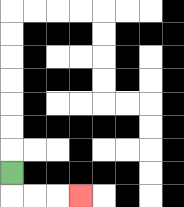{'start': '[0, 7]', 'end': '[3, 8]', 'path_directions': 'D,R,R,R', 'path_coordinates': '[[0, 7], [0, 8], [1, 8], [2, 8], [3, 8]]'}